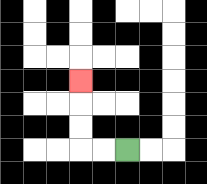{'start': '[5, 6]', 'end': '[3, 3]', 'path_directions': 'L,L,U,U,U', 'path_coordinates': '[[5, 6], [4, 6], [3, 6], [3, 5], [3, 4], [3, 3]]'}